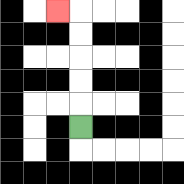{'start': '[3, 5]', 'end': '[2, 0]', 'path_directions': 'U,U,U,U,U,L', 'path_coordinates': '[[3, 5], [3, 4], [3, 3], [3, 2], [3, 1], [3, 0], [2, 0]]'}